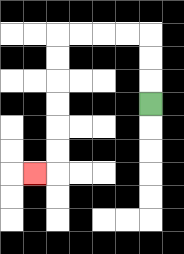{'start': '[6, 4]', 'end': '[1, 7]', 'path_directions': 'U,U,U,L,L,L,L,D,D,D,D,D,D,L', 'path_coordinates': '[[6, 4], [6, 3], [6, 2], [6, 1], [5, 1], [4, 1], [3, 1], [2, 1], [2, 2], [2, 3], [2, 4], [2, 5], [2, 6], [2, 7], [1, 7]]'}